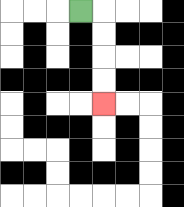{'start': '[3, 0]', 'end': '[4, 4]', 'path_directions': 'R,D,D,D,D', 'path_coordinates': '[[3, 0], [4, 0], [4, 1], [4, 2], [4, 3], [4, 4]]'}